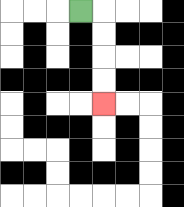{'start': '[3, 0]', 'end': '[4, 4]', 'path_directions': 'R,D,D,D,D', 'path_coordinates': '[[3, 0], [4, 0], [4, 1], [4, 2], [4, 3], [4, 4]]'}